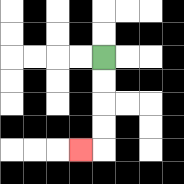{'start': '[4, 2]', 'end': '[3, 6]', 'path_directions': 'D,D,D,D,L', 'path_coordinates': '[[4, 2], [4, 3], [4, 4], [4, 5], [4, 6], [3, 6]]'}